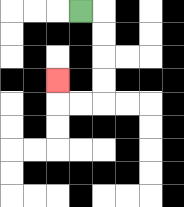{'start': '[3, 0]', 'end': '[2, 3]', 'path_directions': 'R,D,D,D,D,L,L,U', 'path_coordinates': '[[3, 0], [4, 0], [4, 1], [4, 2], [4, 3], [4, 4], [3, 4], [2, 4], [2, 3]]'}